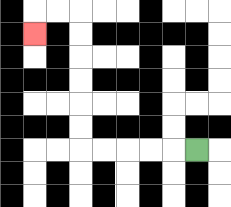{'start': '[8, 6]', 'end': '[1, 1]', 'path_directions': 'L,L,L,L,L,U,U,U,U,U,U,L,L,D', 'path_coordinates': '[[8, 6], [7, 6], [6, 6], [5, 6], [4, 6], [3, 6], [3, 5], [3, 4], [3, 3], [3, 2], [3, 1], [3, 0], [2, 0], [1, 0], [1, 1]]'}